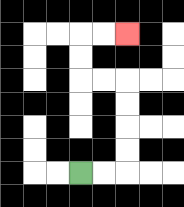{'start': '[3, 7]', 'end': '[5, 1]', 'path_directions': 'R,R,U,U,U,U,L,L,U,U,R,R', 'path_coordinates': '[[3, 7], [4, 7], [5, 7], [5, 6], [5, 5], [5, 4], [5, 3], [4, 3], [3, 3], [3, 2], [3, 1], [4, 1], [5, 1]]'}